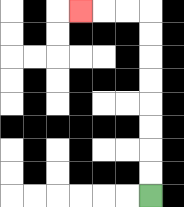{'start': '[6, 8]', 'end': '[3, 0]', 'path_directions': 'U,U,U,U,U,U,U,U,L,L,L', 'path_coordinates': '[[6, 8], [6, 7], [6, 6], [6, 5], [6, 4], [6, 3], [6, 2], [6, 1], [6, 0], [5, 0], [4, 0], [3, 0]]'}